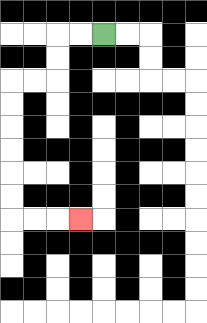{'start': '[4, 1]', 'end': '[3, 9]', 'path_directions': 'L,L,D,D,L,L,D,D,D,D,D,D,R,R,R', 'path_coordinates': '[[4, 1], [3, 1], [2, 1], [2, 2], [2, 3], [1, 3], [0, 3], [0, 4], [0, 5], [0, 6], [0, 7], [0, 8], [0, 9], [1, 9], [2, 9], [3, 9]]'}